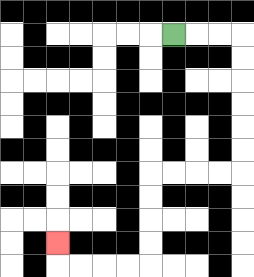{'start': '[7, 1]', 'end': '[2, 10]', 'path_directions': 'R,R,R,D,D,D,D,D,D,L,L,L,L,D,D,D,D,L,L,L,L,U', 'path_coordinates': '[[7, 1], [8, 1], [9, 1], [10, 1], [10, 2], [10, 3], [10, 4], [10, 5], [10, 6], [10, 7], [9, 7], [8, 7], [7, 7], [6, 7], [6, 8], [6, 9], [6, 10], [6, 11], [5, 11], [4, 11], [3, 11], [2, 11], [2, 10]]'}